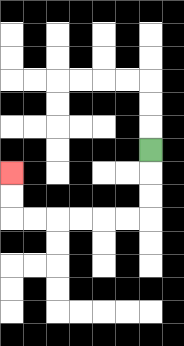{'start': '[6, 6]', 'end': '[0, 7]', 'path_directions': 'D,D,D,L,L,L,L,L,L,U,U', 'path_coordinates': '[[6, 6], [6, 7], [6, 8], [6, 9], [5, 9], [4, 9], [3, 9], [2, 9], [1, 9], [0, 9], [0, 8], [0, 7]]'}